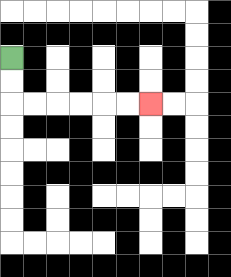{'start': '[0, 2]', 'end': '[6, 4]', 'path_directions': 'D,D,R,R,R,R,R,R', 'path_coordinates': '[[0, 2], [0, 3], [0, 4], [1, 4], [2, 4], [3, 4], [4, 4], [5, 4], [6, 4]]'}